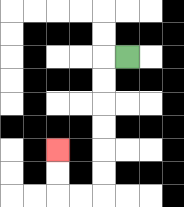{'start': '[5, 2]', 'end': '[2, 6]', 'path_directions': 'L,D,D,D,D,D,D,L,L,U,U', 'path_coordinates': '[[5, 2], [4, 2], [4, 3], [4, 4], [4, 5], [4, 6], [4, 7], [4, 8], [3, 8], [2, 8], [2, 7], [2, 6]]'}